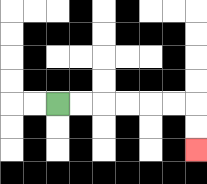{'start': '[2, 4]', 'end': '[8, 6]', 'path_directions': 'R,R,R,R,R,R,D,D', 'path_coordinates': '[[2, 4], [3, 4], [4, 4], [5, 4], [6, 4], [7, 4], [8, 4], [8, 5], [8, 6]]'}